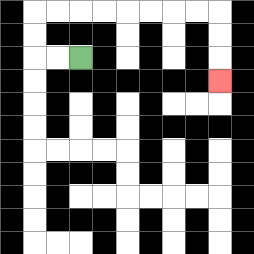{'start': '[3, 2]', 'end': '[9, 3]', 'path_directions': 'L,L,U,U,R,R,R,R,R,R,R,R,D,D,D', 'path_coordinates': '[[3, 2], [2, 2], [1, 2], [1, 1], [1, 0], [2, 0], [3, 0], [4, 0], [5, 0], [6, 0], [7, 0], [8, 0], [9, 0], [9, 1], [9, 2], [9, 3]]'}